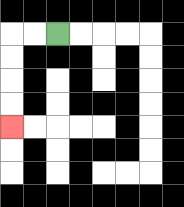{'start': '[2, 1]', 'end': '[0, 5]', 'path_directions': 'L,L,D,D,D,D', 'path_coordinates': '[[2, 1], [1, 1], [0, 1], [0, 2], [0, 3], [0, 4], [0, 5]]'}